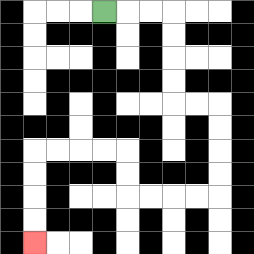{'start': '[4, 0]', 'end': '[1, 10]', 'path_directions': 'R,R,R,D,D,D,D,R,R,D,D,D,D,L,L,L,L,U,U,L,L,L,L,D,D,D,D', 'path_coordinates': '[[4, 0], [5, 0], [6, 0], [7, 0], [7, 1], [7, 2], [7, 3], [7, 4], [8, 4], [9, 4], [9, 5], [9, 6], [9, 7], [9, 8], [8, 8], [7, 8], [6, 8], [5, 8], [5, 7], [5, 6], [4, 6], [3, 6], [2, 6], [1, 6], [1, 7], [1, 8], [1, 9], [1, 10]]'}